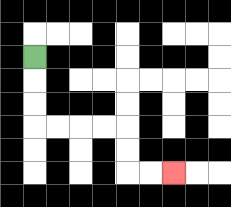{'start': '[1, 2]', 'end': '[7, 7]', 'path_directions': 'D,D,D,R,R,R,R,D,D,R,R', 'path_coordinates': '[[1, 2], [1, 3], [1, 4], [1, 5], [2, 5], [3, 5], [4, 5], [5, 5], [5, 6], [5, 7], [6, 7], [7, 7]]'}